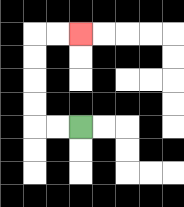{'start': '[3, 5]', 'end': '[3, 1]', 'path_directions': 'L,L,U,U,U,U,R,R', 'path_coordinates': '[[3, 5], [2, 5], [1, 5], [1, 4], [1, 3], [1, 2], [1, 1], [2, 1], [3, 1]]'}